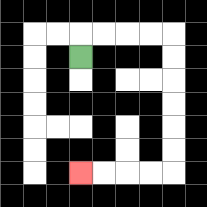{'start': '[3, 2]', 'end': '[3, 7]', 'path_directions': 'U,R,R,R,R,D,D,D,D,D,D,L,L,L,L', 'path_coordinates': '[[3, 2], [3, 1], [4, 1], [5, 1], [6, 1], [7, 1], [7, 2], [7, 3], [7, 4], [7, 5], [7, 6], [7, 7], [6, 7], [5, 7], [4, 7], [3, 7]]'}